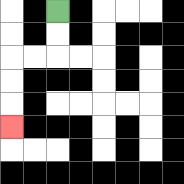{'start': '[2, 0]', 'end': '[0, 5]', 'path_directions': 'D,D,L,L,D,D,D', 'path_coordinates': '[[2, 0], [2, 1], [2, 2], [1, 2], [0, 2], [0, 3], [0, 4], [0, 5]]'}